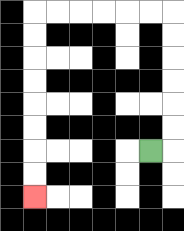{'start': '[6, 6]', 'end': '[1, 8]', 'path_directions': 'R,U,U,U,U,U,U,L,L,L,L,L,L,D,D,D,D,D,D,D,D', 'path_coordinates': '[[6, 6], [7, 6], [7, 5], [7, 4], [7, 3], [7, 2], [7, 1], [7, 0], [6, 0], [5, 0], [4, 0], [3, 0], [2, 0], [1, 0], [1, 1], [1, 2], [1, 3], [1, 4], [1, 5], [1, 6], [1, 7], [1, 8]]'}